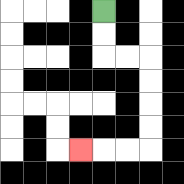{'start': '[4, 0]', 'end': '[3, 6]', 'path_directions': 'D,D,R,R,D,D,D,D,L,L,L', 'path_coordinates': '[[4, 0], [4, 1], [4, 2], [5, 2], [6, 2], [6, 3], [6, 4], [6, 5], [6, 6], [5, 6], [4, 6], [3, 6]]'}